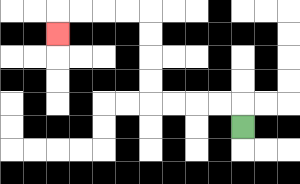{'start': '[10, 5]', 'end': '[2, 1]', 'path_directions': 'U,L,L,L,L,U,U,U,U,L,L,L,L,D', 'path_coordinates': '[[10, 5], [10, 4], [9, 4], [8, 4], [7, 4], [6, 4], [6, 3], [6, 2], [6, 1], [6, 0], [5, 0], [4, 0], [3, 0], [2, 0], [2, 1]]'}